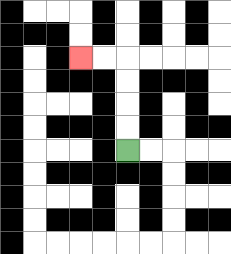{'start': '[5, 6]', 'end': '[3, 2]', 'path_directions': 'U,U,U,U,L,L', 'path_coordinates': '[[5, 6], [5, 5], [5, 4], [5, 3], [5, 2], [4, 2], [3, 2]]'}